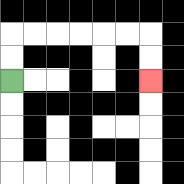{'start': '[0, 3]', 'end': '[6, 3]', 'path_directions': 'U,U,R,R,R,R,R,R,D,D', 'path_coordinates': '[[0, 3], [0, 2], [0, 1], [1, 1], [2, 1], [3, 1], [4, 1], [5, 1], [6, 1], [6, 2], [6, 3]]'}